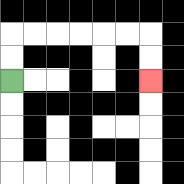{'start': '[0, 3]', 'end': '[6, 3]', 'path_directions': 'U,U,R,R,R,R,R,R,D,D', 'path_coordinates': '[[0, 3], [0, 2], [0, 1], [1, 1], [2, 1], [3, 1], [4, 1], [5, 1], [6, 1], [6, 2], [6, 3]]'}